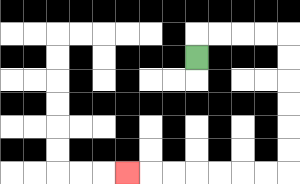{'start': '[8, 2]', 'end': '[5, 7]', 'path_directions': 'U,R,R,R,R,D,D,D,D,D,D,L,L,L,L,L,L,L', 'path_coordinates': '[[8, 2], [8, 1], [9, 1], [10, 1], [11, 1], [12, 1], [12, 2], [12, 3], [12, 4], [12, 5], [12, 6], [12, 7], [11, 7], [10, 7], [9, 7], [8, 7], [7, 7], [6, 7], [5, 7]]'}